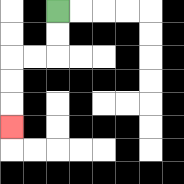{'start': '[2, 0]', 'end': '[0, 5]', 'path_directions': 'D,D,L,L,D,D,D', 'path_coordinates': '[[2, 0], [2, 1], [2, 2], [1, 2], [0, 2], [0, 3], [0, 4], [0, 5]]'}